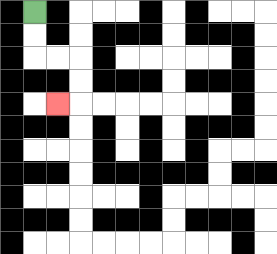{'start': '[1, 0]', 'end': '[2, 4]', 'path_directions': 'D,D,R,R,D,D,L', 'path_coordinates': '[[1, 0], [1, 1], [1, 2], [2, 2], [3, 2], [3, 3], [3, 4], [2, 4]]'}